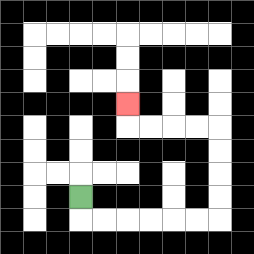{'start': '[3, 8]', 'end': '[5, 4]', 'path_directions': 'D,R,R,R,R,R,R,U,U,U,U,L,L,L,L,U', 'path_coordinates': '[[3, 8], [3, 9], [4, 9], [5, 9], [6, 9], [7, 9], [8, 9], [9, 9], [9, 8], [9, 7], [9, 6], [9, 5], [8, 5], [7, 5], [6, 5], [5, 5], [5, 4]]'}